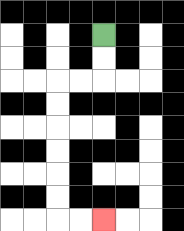{'start': '[4, 1]', 'end': '[4, 9]', 'path_directions': 'D,D,L,L,D,D,D,D,D,D,R,R', 'path_coordinates': '[[4, 1], [4, 2], [4, 3], [3, 3], [2, 3], [2, 4], [2, 5], [2, 6], [2, 7], [2, 8], [2, 9], [3, 9], [4, 9]]'}